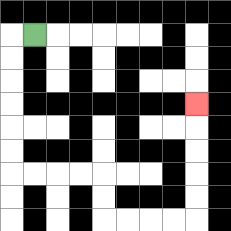{'start': '[1, 1]', 'end': '[8, 4]', 'path_directions': 'L,D,D,D,D,D,D,R,R,R,R,D,D,R,R,R,R,U,U,U,U,U', 'path_coordinates': '[[1, 1], [0, 1], [0, 2], [0, 3], [0, 4], [0, 5], [0, 6], [0, 7], [1, 7], [2, 7], [3, 7], [4, 7], [4, 8], [4, 9], [5, 9], [6, 9], [7, 9], [8, 9], [8, 8], [8, 7], [8, 6], [8, 5], [8, 4]]'}